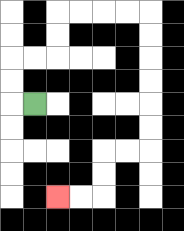{'start': '[1, 4]', 'end': '[2, 8]', 'path_directions': 'L,U,U,R,R,U,U,R,R,R,R,D,D,D,D,D,D,L,L,D,D,L,L', 'path_coordinates': '[[1, 4], [0, 4], [0, 3], [0, 2], [1, 2], [2, 2], [2, 1], [2, 0], [3, 0], [4, 0], [5, 0], [6, 0], [6, 1], [6, 2], [6, 3], [6, 4], [6, 5], [6, 6], [5, 6], [4, 6], [4, 7], [4, 8], [3, 8], [2, 8]]'}